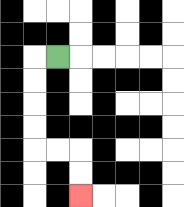{'start': '[2, 2]', 'end': '[3, 8]', 'path_directions': 'L,D,D,D,D,R,R,D,D', 'path_coordinates': '[[2, 2], [1, 2], [1, 3], [1, 4], [1, 5], [1, 6], [2, 6], [3, 6], [3, 7], [3, 8]]'}